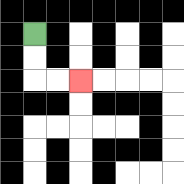{'start': '[1, 1]', 'end': '[3, 3]', 'path_directions': 'D,D,R,R', 'path_coordinates': '[[1, 1], [1, 2], [1, 3], [2, 3], [3, 3]]'}